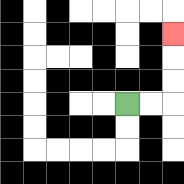{'start': '[5, 4]', 'end': '[7, 1]', 'path_directions': 'R,R,U,U,U', 'path_coordinates': '[[5, 4], [6, 4], [7, 4], [7, 3], [7, 2], [7, 1]]'}